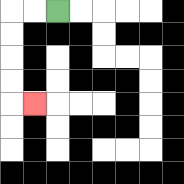{'start': '[2, 0]', 'end': '[1, 4]', 'path_directions': 'L,L,D,D,D,D,R', 'path_coordinates': '[[2, 0], [1, 0], [0, 0], [0, 1], [0, 2], [0, 3], [0, 4], [1, 4]]'}